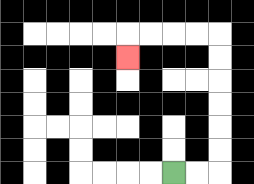{'start': '[7, 7]', 'end': '[5, 2]', 'path_directions': 'R,R,U,U,U,U,U,U,L,L,L,L,D', 'path_coordinates': '[[7, 7], [8, 7], [9, 7], [9, 6], [9, 5], [9, 4], [9, 3], [9, 2], [9, 1], [8, 1], [7, 1], [6, 1], [5, 1], [5, 2]]'}